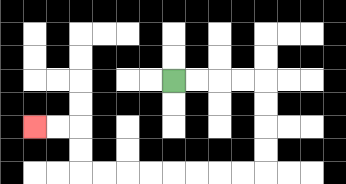{'start': '[7, 3]', 'end': '[1, 5]', 'path_directions': 'R,R,R,R,D,D,D,D,L,L,L,L,L,L,L,L,U,U,L,L', 'path_coordinates': '[[7, 3], [8, 3], [9, 3], [10, 3], [11, 3], [11, 4], [11, 5], [11, 6], [11, 7], [10, 7], [9, 7], [8, 7], [7, 7], [6, 7], [5, 7], [4, 7], [3, 7], [3, 6], [3, 5], [2, 5], [1, 5]]'}